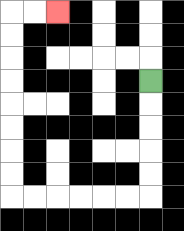{'start': '[6, 3]', 'end': '[2, 0]', 'path_directions': 'D,D,D,D,D,L,L,L,L,L,L,U,U,U,U,U,U,U,U,R,R', 'path_coordinates': '[[6, 3], [6, 4], [6, 5], [6, 6], [6, 7], [6, 8], [5, 8], [4, 8], [3, 8], [2, 8], [1, 8], [0, 8], [0, 7], [0, 6], [0, 5], [0, 4], [0, 3], [0, 2], [0, 1], [0, 0], [1, 0], [2, 0]]'}